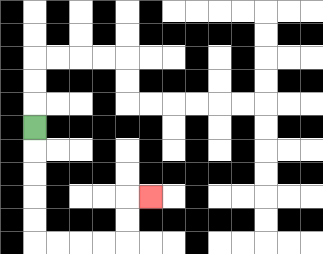{'start': '[1, 5]', 'end': '[6, 8]', 'path_directions': 'D,D,D,D,D,R,R,R,R,U,U,R', 'path_coordinates': '[[1, 5], [1, 6], [1, 7], [1, 8], [1, 9], [1, 10], [2, 10], [3, 10], [4, 10], [5, 10], [5, 9], [5, 8], [6, 8]]'}